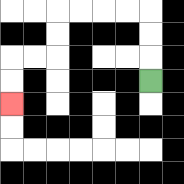{'start': '[6, 3]', 'end': '[0, 4]', 'path_directions': 'U,U,U,L,L,L,L,D,D,L,L,D,D', 'path_coordinates': '[[6, 3], [6, 2], [6, 1], [6, 0], [5, 0], [4, 0], [3, 0], [2, 0], [2, 1], [2, 2], [1, 2], [0, 2], [0, 3], [0, 4]]'}